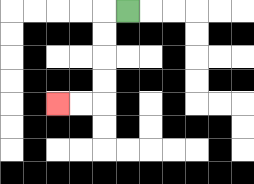{'start': '[5, 0]', 'end': '[2, 4]', 'path_directions': 'L,D,D,D,D,L,L', 'path_coordinates': '[[5, 0], [4, 0], [4, 1], [4, 2], [4, 3], [4, 4], [3, 4], [2, 4]]'}